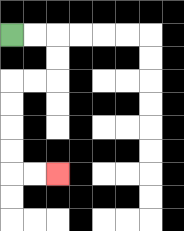{'start': '[0, 1]', 'end': '[2, 7]', 'path_directions': 'R,R,D,D,L,L,D,D,D,D,R,R', 'path_coordinates': '[[0, 1], [1, 1], [2, 1], [2, 2], [2, 3], [1, 3], [0, 3], [0, 4], [0, 5], [0, 6], [0, 7], [1, 7], [2, 7]]'}